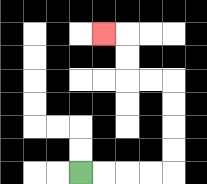{'start': '[3, 7]', 'end': '[4, 1]', 'path_directions': 'R,R,R,R,U,U,U,U,L,L,U,U,L', 'path_coordinates': '[[3, 7], [4, 7], [5, 7], [6, 7], [7, 7], [7, 6], [7, 5], [7, 4], [7, 3], [6, 3], [5, 3], [5, 2], [5, 1], [4, 1]]'}